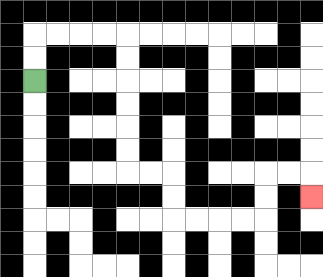{'start': '[1, 3]', 'end': '[13, 8]', 'path_directions': 'U,U,R,R,R,R,D,D,D,D,D,D,R,R,D,D,R,R,R,R,U,U,R,R,D', 'path_coordinates': '[[1, 3], [1, 2], [1, 1], [2, 1], [3, 1], [4, 1], [5, 1], [5, 2], [5, 3], [5, 4], [5, 5], [5, 6], [5, 7], [6, 7], [7, 7], [7, 8], [7, 9], [8, 9], [9, 9], [10, 9], [11, 9], [11, 8], [11, 7], [12, 7], [13, 7], [13, 8]]'}